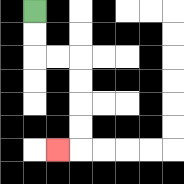{'start': '[1, 0]', 'end': '[2, 6]', 'path_directions': 'D,D,R,R,D,D,D,D,L', 'path_coordinates': '[[1, 0], [1, 1], [1, 2], [2, 2], [3, 2], [3, 3], [3, 4], [3, 5], [3, 6], [2, 6]]'}